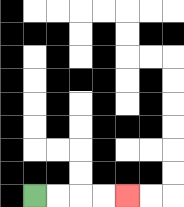{'start': '[1, 8]', 'end': '[5, 8]', 'path_directions': 'R,R,R,R', 'path_coordinates': '[[1, 8], [2, 8], [3, 8], [4, 8], [5, 8]]'}